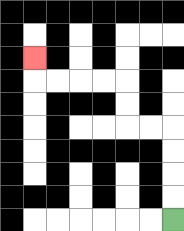{'start': '[7, 9]', 'end': '[1, 2]', 'path_directions': 'U,U,U,U,L,L,U,U,L,L,L,L,U', 'path_coordinates': '[[7, 9], [7, 8], [7, 7], [7, 6], [7, 5], [6, 5], [5, 5], [5, 4], [5, 3], [4, 3], [3, 3], [2, 3], [1, 3], [1, 2]]'}